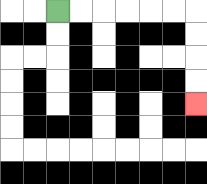{'start': '[2, 0]', 'end': '[8, 4]', 'path_directions': 'R,R,R,R,R,R,D,D,D,D', 'path_coordinates': '[[2, 0], [3, 0], [4, 0], [5, 0], [6, 0], [7, 0], [8, 0], [8, 1], [8, 2], [8, 3], [8, 4]]'}